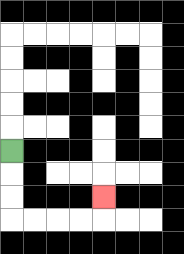{'start': '[0, 6]', 'end': '[4, 8]', 'path_directions': 'D,D,D,R,R,R,R,U', 'path_coordinates': '[[0, 6], [0, 7], [0, 8], [0, 9], [1, 9], [2, 9], [3, 9], [4, 9], [4, 8]]'}